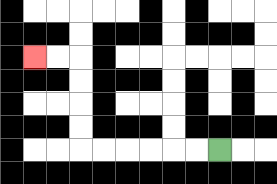{'start': '[9, 6]', 'end': '[1, 2]', 'path_directions': 'L,L,L,L,L,L,U,U,U,U,L,L', 'path_coordinates': '[[9, 6], [8, 6], [7, 6], [6, 6], [5, 6], [4, 6], [3, 6], [3, 5], [3, 4], [3, 3], [3, 2], [2, 2], [1, 2]]'}